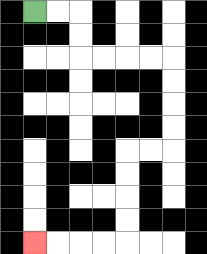{'start': '[1, 0]', 'end': '[1, 10]', 'path_directions': 'R,R,D,D,R,R,R,R,D,D,D,D,L,L,D,D,D,D,L,L,L,L', 'path_coordinates': '[[1, 0], [2, 0], [3, 0], [3, 1], [3, 2], [4, 2], [5, 2], [6, 2], [7, 2], [7, 3], [7, 4], [7, 5], [7, 6], [6, 6], [5, 6], [5, 7], [5, 8], [5, 9], [5, 10], [4, 10], [3, 10], [2, 10], [1, 10]]'}